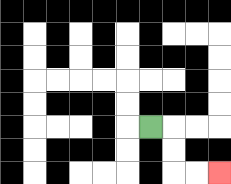{'start': '[6, 5]', 'end': '[9, 7]', 'path_directions': 'R,D,D,R,R', 'path_coordinates': '[[6, 5], [7, 5], [7, 6], [7, 7], [8, 7], [9, 7]]'}